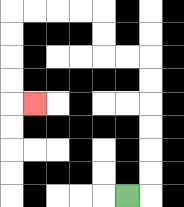{'start': '[5, 8]', 'end': '[1, 4]', 'path_directions': 'R,U,U,U,U,U,U,L,L,U,U,L,L,L,L,D,D,D,D,R', 'path_coordinates': '[[5, 8], [6, 8], [6, 7], [6, 6], [6, 5], [6, 4], [6, 3], [6, 2], [5, 2], [4, 2], [4, 1], [4, 0], [3, 0], [2, 0], [1, 0], [0, 0], [0, 1], [0, 2], [0, 3], [0, 4], [1, 4]]'}